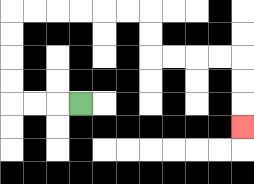{'start': '[3, 4]', 'end': '[10, 5]', 'path_directions': 'L,L,L,U,U,U,U,R,R,R,R,R,R,D,D,R,R,R,R,D,D,D', 'path_coordinates': '[[3, 4], [2, 4], [1, 4], [0, 4], [0, 3], [0, 2], [0, 1], [0, 0], [1, 0], [2, 0], [3, 0], [4, 0], [5, 0], [6, 0], [6, 1], [6, 2], [7, 2], [8, 2], [9, 2], [10, 2], [10, 3], [10, 4], [10, 5]]'}